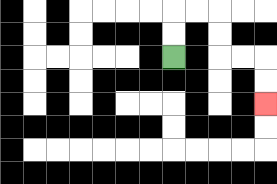{'start': '[7, 2]', 'end': '[11, 4]', 'path_directions': 'U,U,R,R,D,D,R,R,D,D', 'path_coordinates': '[[7, 2], [7, 1], [7, 0], [8, 0], [9, 0], [9, 1], [9, 2], [10, 2], [11, 2], [11, 3], [11, 4]]'}